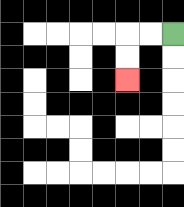{'start': '[7, 1]', 'end': '[5, 3]', 'path_directions': 'L,L,D,D', 'path_coordinates': '[[7, 1], [6, 1], [5, 1], [5, 2], [5, 3]]'}